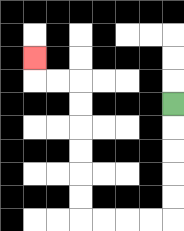{'start': '[7, 4]', 'end': '[1, 2]', 'path_directions': 'D,D,D,D,D,L,L,L,L,U,U,U,U,U,U,L,L,U', 'path_coordinates': '[[7, 4], [7, 5], [7, 6], [7, 7], [7, 8], [7, 9], [6, 9], [5, 9], [4, 9], [3, 9], [3, 8], [3, 7], [3, 6], [3, 5], [3, 4], [3, 3], [2, 3], [1, 3], [1, 2]]'}